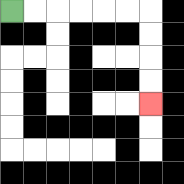{'start': '[0, 0]', 'end': '[6, 4]', 'path_directions': 'R,R,R,R,R,R,D,D,D,D', 'path_coordinates': '[[0, 0], [1, 0], [2, 0], [3, 0], [4, 0], [5, 0], [6, 0], [6, 1], [6, 2], [6, 3], [6, 4]]'}